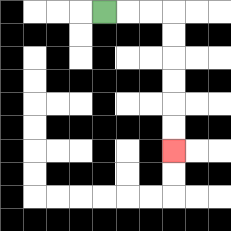{'start': '[4, 0]', 'end': '[7, 6]', 'path_directions': 'R,R,R,D,D,D,D,D,D', 'path_coordinates': '[[4, 0], [5, 0], [6, 0], [7, 0], [7, 1], [7, 2], [7, 3], [7, 4], [7, 5], [7, 6]]'}